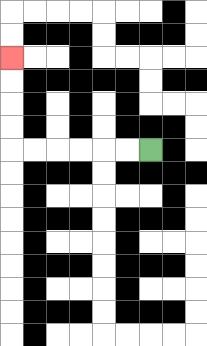{'start': '[6, 6]', 'end': '[0, 2]', 'path_directions': 'L,L,L,L,L,L,U,U,U,U', 'path_coordinates': '[[6, 6], [5, 6], [4, 6], [3, 6], [2, 6], [1, 6], [0, 6], [0, 5], [0, 4], [0, 3], [0, 2]]'}